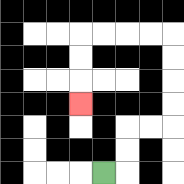{'start': '[4, 7]', 'end': '[3, 4]', 'path_directions': 'R,U,U,R,R,U,U,U,U,L,L,L,L,D,D,D', 'path_coordinates': '[[4, 7], [5, 7], [5, 6], [5, 5], [6, 5], [7, 5], [7, 4], [7, 3], [7, 2], [7, 1], [6, 1], [5, 1], [4, 1], [3, 1], [3, 2], [3, 3], [3, 4]]'}